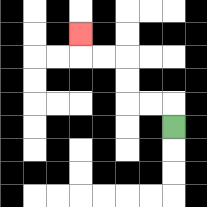{'start': '[7, 5]', 'end': '[3, 1]', 'path_directions': 'U,L,L,U,U,L,L,U', 'path_coordinates': '[[7, 5], [7, 4], [6, 4], [5, 4], [5, 3], [5, 2], [4, 2], [3, 2], [3, 1]]'}